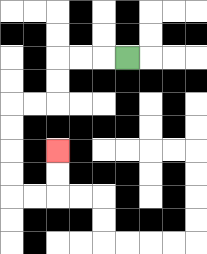{'start': '[5, 2]', 'end': '[2, 6]', 'path_directions': 'L,L,L,D,D,L,L,D,D,D,D,R,R,U,U', 'path_coordinates': '[[5, 2], [4, 2], [3, 2], [2, 2], [2, 3], [2, 4], [1, 4], [0, 4], [0, 5], [0, 6], [0, 7], [0, 8], [1, 8], [2, 8], [2, 7], [2, 6]]'}